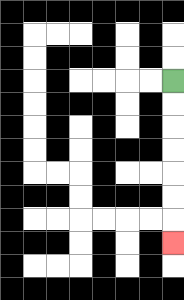{'start': '[7, 3]', 'end': '[7, 10]', 'path_directions': 'D,D,D,D,D,D,D', 'path_coordinates': '[[7, 3], [7, 4], [7, 5], [7, 6], [7, 7], [7, 8], [7, 9], [7, 10]]'}